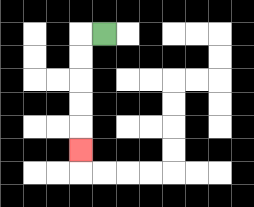{'start': '[4, 1]', 'end': '[3, 6]', 'path_directions': 'L,D,D,D,D,D', 'path_coordinates': '[[4, 1], [3, 1], [3, 2], [3, 3], [3, 4], [3, 5], [3, 6]]'}